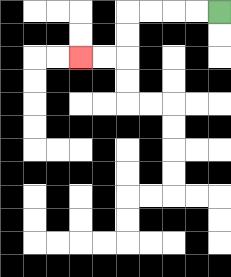{'start': '[9, 0]', 'end': '[3, 2]', 'path_directions': 'L,L,L,L,D,D,L,L', 'path_coordinates': '[[9, 0], [8, 0], [7, 0], [6, 0], [5, 0], [5, 1], [5, 2], [4, 2], [3, 2]]'}